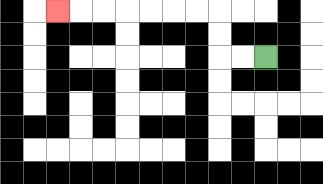{'start': '[11, 2]', 'end': '[2, 0]', 'path_directions': 'L,L,U,U,L,L,L,L,L,L,L', 'path_coordinates': '[[11, 2], [10, 2], [9, 2], [9, 1], [9, 0], [8, 0], [7, 0], [6, 0], [5, 0], [4, 0], [3, 0], [2, 0]]'}